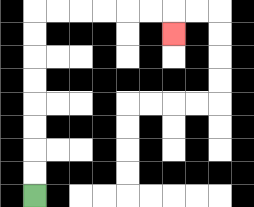{'start': '[1, 8]', 'end': '[7, 1]', 'path_directions': 'U,U,U,U,U,U,U,U,R,R,R,R,R,R,D', 'path_coordinates': '[[1, 8], [1, 7], [1, 6], [1, 5], [1, 4], [1, 3], [1, 2], [1, 1], [1, 0], [2, 0], [3, 0], [4, 0], [5, 0], [6, 0], [7, 0], [7, 1]]'}